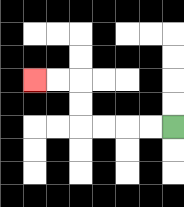{'start': '[7, 5]', 'end': '[1, 3]', 'path_directions': 'L,L,L,L,U,U,L,L', 'path_coordinates': '[[7, 5], [6, 5], [5, 5], [4, 5], [3, 5], [3, 4], [3, 3], [2, 3], [1, 3]]'}